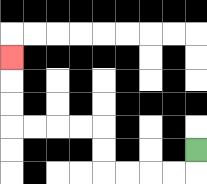{'start': '[8, 6]', 'end': '[0, 2]', 'path_directions': 'D,L,L,L,L,U,U,L,L,L,L,U,U,U', 'path_coordinates': '[[8, 6], [8, 7], [7, 7], [6, 7], [5, 7], [4, 7], [4, 6], [4, 5], [3, 5], [2, 5], [1, 5], [0, 5], [0, 4], [0, 3], [0, 2]]'}